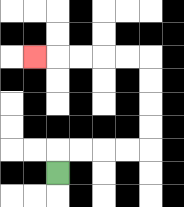{'start': '[2, 7]', 'end': '[1, 2]', 'path_directions': 'U,R,R,R,R,U,U,U,U,L,L,L,L,L', 'path_coordinates': '[[2, 7], [2, 6], [3, 6], [4, 6], [5, 6], [6, 6], [6, 5], [6, 4], [6, 3], [6, 2], [5, 2], [4, 2], [3, 2], [2, 2], [1, 2]]'}